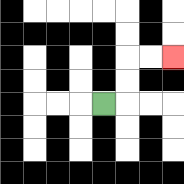{'start': '[4, 4]', 'end': '[7, 2]', 'path_directions': 'R,U,U,R,R', 'path_coordinates': '[[4, 4], [5, 4], [5, 3], [5, 2], [6, 2], [7, 2]]'}